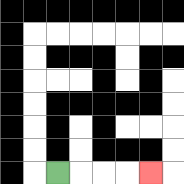{'start': '[2, 7]', 'end': '[6, 7]', 'path_directions': 'R,R,R,R', 'path_coordinates': '[[2, 7], [3, 7], [4, 7], [5, 7], [6, 7]]'}